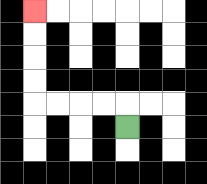{'start': '[5, 5]', 'end': '[1, 0]', 'path_directions': 'U,L,L,L,L,U,U,U,U', 'path_coordinates': '[[5, 5], [5, 4], [4, 4], [3, 4], [2, 4], [1, 4], [1, 3], [1, 2], [1, 1], [1, 0]]'}